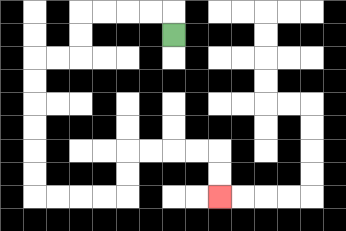{'start': '[7, 1]', 'end': '[9, 8]', 'path_directions': 'U,L,L,L,L,D,D,L,L,D,D,D,D,D,D,R,R,R,R,U,U,R,R,R,R,D,D', 'path_coordinates': '[[7, 1], [7, 0], [6, 0], [5, 0], [4, 0], [3, 0], [3, 1], [3, 2], [2, 2], [1, 2], [1, 3], [1, 4], [1, 5], [1, 6], [1, 7], [1, 8], [2, 8], [3, 8], [4, 8], [5, 8], [5, 7], [5, 6], [6, 6], [7, 6], [8, 6], [9, 6], [9, 7], [9, 8]]'}